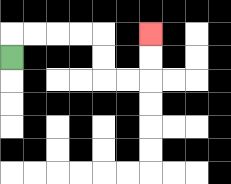{'start': '[0, 2]', 'end': '[6, 1]', 'path_directions': 'U,R,R,R,R,D,D,R,R,U,U', 'path_coordinates': '[[0, 2], [0, 1], [1, 1], [2, 1], [3, 1], [4, 1], [4, 2], [4, 3], [5, 3], [6, 3], [6, 2], [6, 1]]'}